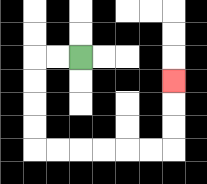{'start': '[3, 2]', 'end': '[7, 3]', 'path_directions': 'L,L,D,D,D,D,R,R,R,R,R,R,U,U,U', 'path_coordinates': '[[3, 2], [2, 2], [1, 2], [1, 3], [1, 4], [1, 5], [1, 6], [2, 6], [3, 6], [4, 6], [5, 6], [6, 6], [7, 6], [7, 5], [7, 4], [7, 3]]'}